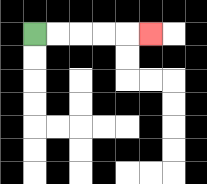{'start': '[1, 1]', 'end': '[6, 1]', 'path_directions': 'R,R,R,R,R', 'path_coordinates': '[[1, 1], [2, 1], [3, 1], [4, 1], [5, 1], [6, 1]]'}